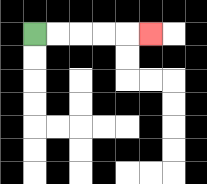{'start': '[1, 1]', 'end': '[6, 1]', 'path_directions': 'R,R,R,R,R', 'path_coordinates': '[[1, 1], [2, 1], [3, 1], [4, 1], [5, 1], [6, 1]]'}